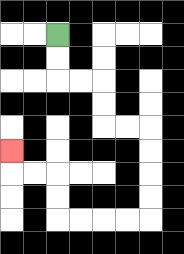{'start': '[2, 1]', 'end': '[0, 6]', 'path_directions': 'D,D,R,R,D,D,R,R,D,D,D,D,L,L,L,L,U,U,L,L,U', 'path_coordinates': '[[2, 1], [2, 2], [2, 3], [3, 3], [4, 3], [4, 4], [4, 5], [5, 5], [6, 5], [6, 6], [6, 7], [6, 8], [6, 9], [5, 9], [4, 9], [3, 9], [2, 9], [2, 8], [2, 7], [1, 7], [0, 7], [0, 6]]'}